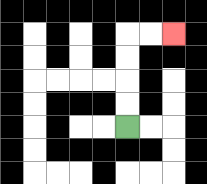{'start': '[5, 5]', 'end': '[7, 1]', 'path_directions': 'U,U,U,U,R,R', 'path_coordinates': '[[5, 5], [5, 4], [5, 3], [5, 2], [5, 1], [6, 1], [7, 1]]'}